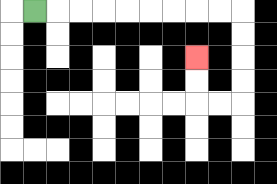{'start': '[1, 0]', 'end': '[8, 2]', 'path_directions': 'R,R,R,R,R,R,R,R,R,D,D,D,D,L,L,U,U', 'path_coordinates': '[[1, 0], [2, 0], [3, 0], [4, 0], [5, 0], [6, 0], [7, 0], [8, 0], [9, 0], [10, 0], [10, 1], [10, 2], [10, 3], [10, 4], [9, 4], [8, 4], [8, 3], [8, 2]]'}